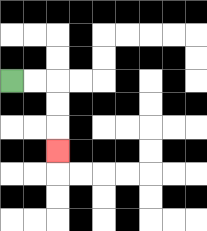{'start': '[0, 3]', 'end': '[2, 6]', 'path_directions': 'R,R,D,D,D', 'path_coordinates': '[[0, 3], [1, 3], [2, 3], [2, 4], [2, 5], [2, 6]]'}